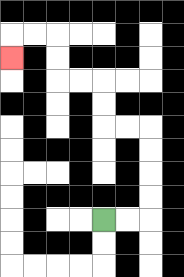{'start': '[4, 9]', 'end': '[0, 2]', 'path_directions': 'R,R,U,U,U,U,L,L,U,U,L,L,U,U,L,L,D', 'path_coordinates': '[[4, 9], [5, 9], [6, 9], [6, 8], [6, 7], [6, 6], [6, 5], [5, 5], [4, 5], [4, 4], [4, 3], [3, 3], [2, 3], [2, 2], [2, 1], [1, 1], [0, 1], [0, 2]]'}